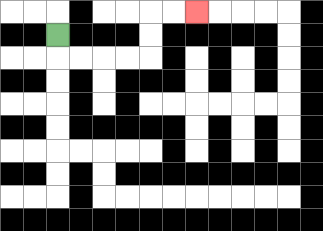{'start': '[2, 1]', 'end': '[8, 0]', 'path_directions': 'D,R,R,R,R,U,U,R,R', 'path_coordinates': '[[2, 1], [2, 2], [3, 2], [4, 2], [5, 2], [6, 2], [6, 1], [6, 0], [7, 0], [8, 0]]'}